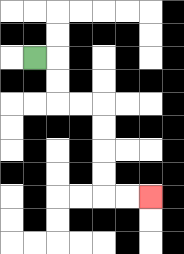{'start': '[1, 2]', 'end': '[6, 8]', 'path_directions': 'R,D,D,R,R,D,D,D,D,R,R', 'path_coordinates': '[[1, 2], [2, 2], [2, 3], [2, 4], [3, 4], [4, 4], [4, 5], [4, 6], [4, 7], [4, 8], [5, 8], [6, 8]]'}